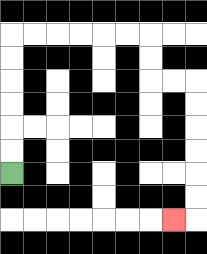{'start': '[0, 7]', 'end': '[7, 9]', 'path_directions': 'U,U,U,U,U,U,R,R,R,R,R,R,D,D,R,R,D,D,D,D,D,D,L', 'path_coordinates': '[[0, 7], [0, 6], [0, 5], [0, 4], [0, 3], [0, 2], [0, 1], [1, 1], [2, 1], [3, 1], [4, 1], [5, 1], [6, 1], [6, 2], [6, 3], [7, 3], [8, 3], [8, 4], [8, 5], [8, 6], [8, 7], [8, 8], [8, 9], [7, 9]]'}